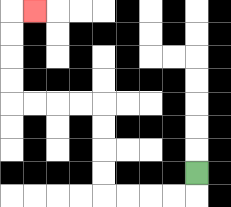{'start': '[8, 7]', 'end': '[1, 0]', 'path_directions': 'D,L,L,L,L,U,U,U,U,L,L,L,L,U,U,U,U,R', 'path_coordinates': '[[8, 7], [8, 8], [7, 8], [6, 8], [5, 8], [4, 8], [4, 7], [4, 6], [4, 5], [4, 4], [3, 4], [2, 4], [1, 4], [0, 4], [0, 3], [0, 2], [0, 1], [0, 0], [1, 0]]'}